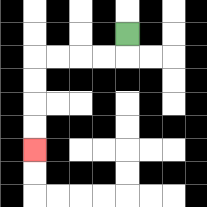{'start': '[5, 1]', 'end': '[1, 6]', 'path_directions': 'D,L,L,L,L,D,D,D,D', 'path_coordinates': '[[5, 1], [5, 2], [4, 2], [3, 2], [2, 2], [1, 2], [1, 3], [1, 4], [1, 5], [1, 6]]'}